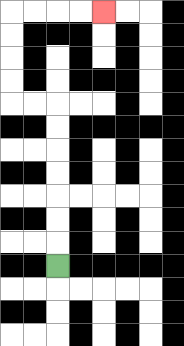{'start': '[2, 11]', 'end': '[4, 0]', 'path_directions': 'U,U,U,U,U,U,U,L,L,U,U,U,U,R,R,R,R', 'path_coordinates': '[[2, 11], [2, 10], [2, 9], [2, 8], [2, 7], [2, 6], [2, 5], [2, 4], [1, 4], [0, 4], [0, 3], [0, 2], [0, 1], [0, 0], [1, 0], [2, 0], [3, 0], [4, 0]]'}